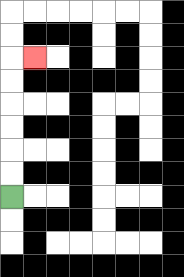{'start': '[0, 8]', 'end': '[1, 2]', 'path_directions': 'U,U,U,U,U,U,R', 'path_coordinates': '[[0, 8], [0, 7], [0, 6], [0, 5], [0, 4], [0, 3], [0, 2], [1, 2]]'}